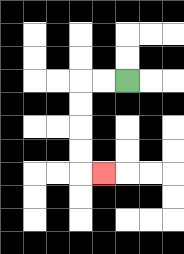{'start': '[5, 3]', 'end': '[4, 7]', 'path_directions': 'L,L,D,D,D,D,R', 'path_coordinates': '[[5, 3], [4, 3], [3, 3], [3, 4], [3, 5], [3, 6], [3, 7], [4, 7]]'}